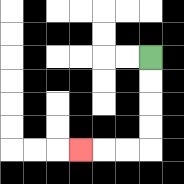{'start': '[6, 2]', 'end': '[3, 6]', 'path_directions': 'D,D,D,D,L,L,L', 'path_coordinates': '[[6, 2], [6, 3], [6, 4], [6, 5], [6, 6], [5, 6], [4, 6], [3, 6]]'}